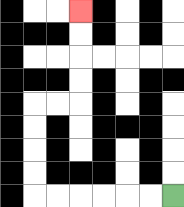{'start': '[7, 8]', 'end': '[3, 0]', 'path_directions': 'L,L,L,L,L,L,U,U,U,U,R,R,U,U,U,U', 'path_coordinates': '[[7, 8], [6, 8], [5, 8], [4, 8], [3, 8], [2, 8], [1, 8], [1, 7], [1, 6], [1, 5], [1, 4], [2, 4], [3, 4], [3, 3], [3, 2], [3, 1], [3, 0]]'}